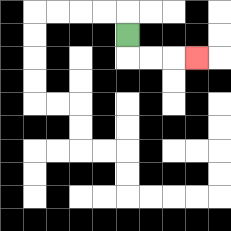{'start': '[5, 1]', 'end': '[8, 2]', 'path_directions': 'D,R,R,R', 'path_coordinates': '[[5, 1], [5, 2], [6, 2], [7, 2], [8, 2]]'}